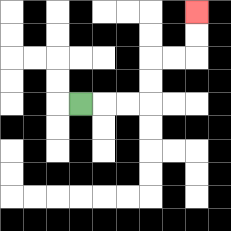{'start': '[3, 4]', 'end': '[8, 0]', 'path_directions': 'R,R,R,U,U,R,R,U,U', 'path_coordinates': '[[3, 4], [4, 4], [5, 4], [6, 4], [6, 3], [6, 2], [7, 2], [8, 2], [8, 1], [8, 0]]'}